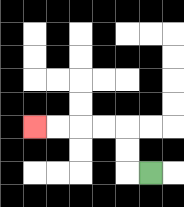{'start': '[6, 7]', 'end': '[1, 5]', 'path_directions': 'L,U,U,L,L,L,L', 'path_coordinates': '[[6, 7], [5, 7], [5, 6], [5, 5], [4, 5], [3, 5], [2, 5], [1, 5]]'}